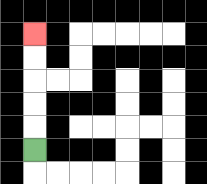{'start': '[1, 6]', 'end': '[1, 1]', 'path_directions': 'U,U,U,U,U', 'path_coordinates': '[[1, 6], [1, 5], [1, 4], [1, 3], [1, 2], [1, 1]]'}